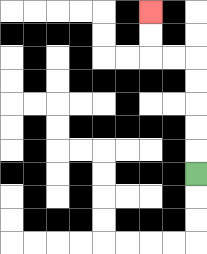{'start': '[8, 7]', 'end': '[6, 0]', 'path_directions': 'U,U,U,U,U,L,L,U,U', 'path_coordinates': '[[8, 7], [8, 6], [8, 5], [8, 4], [8, 3], [8, 2], [7, 2], [6, 2], [6, 1], [6, 0]]'}